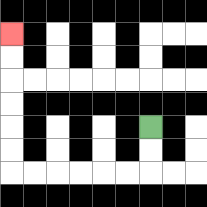{'start': '[6, 5]', 'end': '[0, 1]', 'path_directions': 'D,D,L,L,L,L,L,L,U,U,U,U,U,U', 'path_coordinates': '[[6, 5], [6, 6], [6, 7], [5, 7], [4, 7], [3, 7], [2, 7], [1, 7], [0, 7], [0, 6], [0, 5], [0, 4], [0, 3], [0, 2], [0, 1]]'}